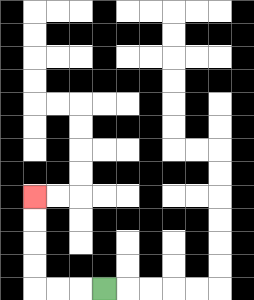{'start': '[4, 12]', 'end': '[1, 8]', 'path_directions': 'L,L,L,U,U,U,U', 'path_coordinates': '[[4, 12], [3, 12], [2, 12], [1, 12], [1, 11], [1, 10], [1, 9], [1, 8]]'}